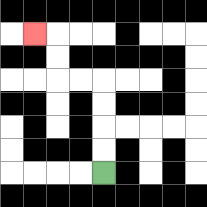{'start': '[4, 7]', 'end': '[1, 1]', 'path_directions': 'U,U,U,U,L,L,U,U,L', 'path_coordinates': '[[4, 7], [4, 6], [4, 5], [4, 4], [4, 3], [3, 3], [2, 3], [2, 2], [2, 1], [1, 1]]'}